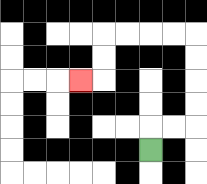{'start': '[6, 6]', 'end': '[3, 3]', 'path_directions': 'U,R,R,U,U,U,U,L,L,L,L,D,D,L', 'path_coordinates': '[[6, 6], [6, 5], [7, 5], [8, 5], [8, 4], [8, 3], [8, 2], [8, 1], [7, 1], [6, 1], [5, 1], [4, 1], [4, 2], [4, 3], [3, 3]]'}